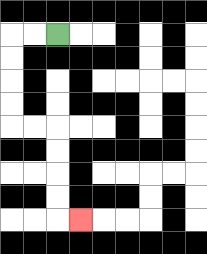{'start': '[2, 1]', 'end': '[3, 9]', 'path_directions': 'L,L,D,D,D,D,R,R,D,D,D,D,R', 'path_coordinates': '[[2, 1], [1, 1], [0, 1], [0, 2], [0, 3], [0, 4], [0, 5], [1, 5], [2, 5], [2, 6], [2, 7], [2, 8], [2, 9], [3, 9]]'}